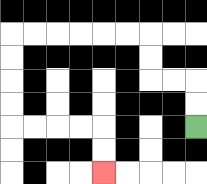{'start': '[8, 5]', 'end': '[4, 7]', 'path_directions': 'U,U,L,L,U,U,L,L,L,L,L,L,D,D,D,D,R,R,R,R,D,D', 'path_coordinates': '[[8, 5], [8, 4], [8, 3], [7, 3], [6, 3], [6, 2], [6, 1], [5, 1], [4, 1], [3, 1], [2, 1], [1, 1], [0, 1], [0, 2], [0, 3], [0, 4], [0, 5], [1, 5], [2, 5], [3, 5], [4, 5], [4, 6], [4, 7]]'}